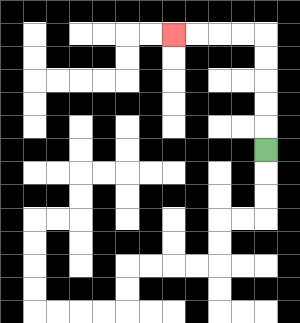{'start': '[11, 6]', 'end': '[7, 1]', 'path_directions': 'U,U,U,U,U,L,L,L,L', 'path_coordinates': '[[11, 6], [11, 5], [11, 4], [11, 3], [11, 2], [11, 1], [10, 1], [9, 1], [8, 1], [7, 1]]'}